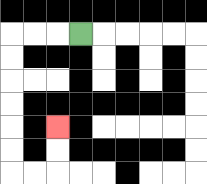{'start': '[3, 1]', 'end': '[2, 5]', 'path_directions': 'L,L,L,D,D,D,D,D,D,R,R,U,U', 'path_coordinates': '[[3, 1], [2, 1], [1, 1], [0, 1], [0, 2], [0, 3], [0, 4], [0, 5], [0, 6], [0, 7], [1, 7], [2, 7], [2, 6], [2, 5]]'}